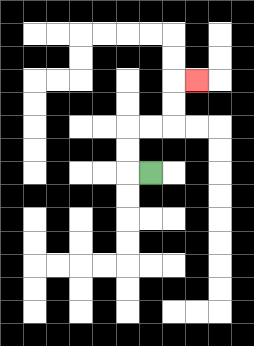{'start': '[6, 7]', 'end': '[8, 3]', 'path_directions': 'L,U,U,R,R,U,U,R', 'path_coordinates': '[[6, 7], [5, 7], [5, 6], [5, 5], [6, 5], [7, 5], [7, 4], [7, 3], [8, 3]]'}